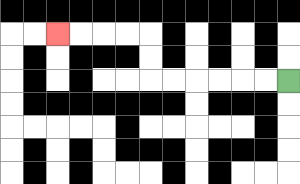{'start': '[12, 3]', 'end': '[2, 1]', 'path_directions': 'L,L,L,L,L,L,U,U,L,L,L,L', 'path_coordinates': '[[12, 3], [11, 3], [10, 3], [9, 3], [8, 3], [7, 3], [6, 3], [6, 2], [6, 1], [5, 1], [4, 1], [3, 1], [2, 1]]'}